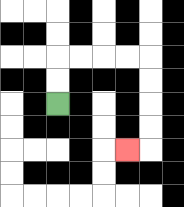{'start': '[2, 4]', 'end': '[5, 6]', 'path_directions': 'U,U,R,R,R,R,D,D,D,D,L', 'path_coordinates': '[[2, 4], [2, 3], [2, 2], [3, 2], [4, 2], [5, 2], [6, 2], [6, 3], [6, 4], [6, 5], [6, 6], [5, 6]]'}